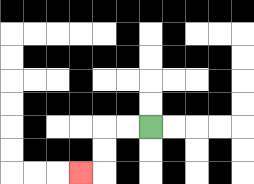{'start': '[6, 5]', 'end': '[3, 7]', 'path_directions': 'L,L,D,D,L', 'path_coordinates': '[[6, 5], [5, 5], [4, 5], [4, 6], [4, 7], [3, 7]]'}